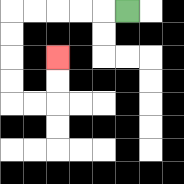{'start': '[5, 0]', 'end': '[2, 2]', 'path_directions': 'L,L,L,L,L,D,D,D,D,R,R,U,U', 'path_coordinates': '[[5, 0], [4, 0], [3, 0], [2, 0], [1, 0], [0, 0], [0, 1], [0, 2], [0, 3], [0, 4], [1, 4], [2, 4], [2, 3], [2, 2]]'}